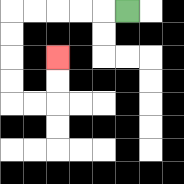{'start': '[5, 0]', 'end': '[2, 2]', 'path_directions': 'L,L,L,L,L,D,D,D,D,R,R,U,U', 'path_coordinates': '[[5, 0], [4, 0], [3, 0], [2, 0], [1, 0], [0, 0], [0, 1], [0, 2], [0, 3], [0, 4], [1, 4], [2, 4], [2, 3], [2, 2]]'}